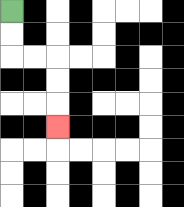{'start': '[0, 0]', 'end': '[2, 5]', 'path_directions': 'D,D,R,R,D,D,D', 'path_coordinates': '[[0, 0], [0, 1], [0, 2], [1, 2], [2, 2], [2, 3], [2, 4], [2, 5]]'}